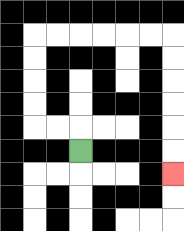{'start': '[3, 6]', 'end': '[7, 7]', 'path_directions': 'U,L,L,U,U,U,U,R,R,R,R,R,R,D,D,D,D,D,D', 'path_coordinates': '[[3, 6], [3, 5], [2, 5], [1, 5], [1, 4], [1, 3], [1, 2], [1, 1], [2, 1], [3, 1], [4, 1], [5, 1], [6, 1], [7, 1], [7, 2], [7, 3], [7, 4], [7, 5], [7, 6], [7, 7]]'}